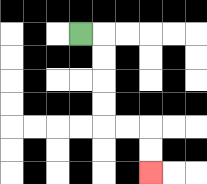{'start': '[3, 1]', 'end': '[6, 7]', 'path_directions': 'R,D,D,D,D,R,R,D,D', 'path_coordinates': '[[3, 1], [4, 1], [4, 2], [4, 3], [4, 4], [4, 5], [5, 5], [6, 5], [6, 6], [6, 7]]'}